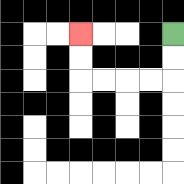{'start': '[7, 1]', 'end': '[3, 1]', 'path_directions': 'D,D,L,L,L,L,U,U', 'path_coordinates': '[[7, 1], [7, 2], [7, 3], [6, 3], [5, 3], [4, 3], [3, 3], [3, 2], [3, 1]]'}